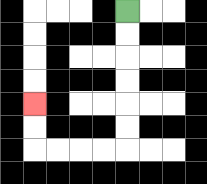{'start': '[5, 0]', 'end': '[1, 4]', 'path_directions': 'D,D,D,D,D,D,L,L,L,L,U,U', 'path_coordinates': '[[5, 0], [5, 1], [5, 2], [5, 3], [5, 4], [5, 5], [5, 6], [4, 6], [3, 6], [2, 6], [1, 6], [1, 5], [1, 4]]'}